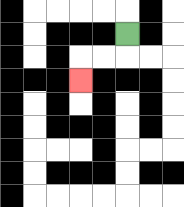{'start': '[5, 1]', 'end': '[3, 3]', 'path_directions': 'D,L,L,D', 'path_coordinates': '[[5, 1], [5, 2], [4, 2], [3, 2], [3, 3]]'}